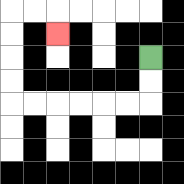{'start': '[6, 2]', 'end': '[2, 1]', 'path_directions': 'D,D,L,L,L,L,L,L,U,U,U,U,R,R,D', 'path_coordinates': '[[6, 2], [6, 3], [6, 4], [5, 4], [4, 4], [3, 4], [2, 4], [1, 4], [0, 4], [0, 3], [0, 2], [0, 1], [0, 0], [1, 0], [2, 0], [2, 1]]'}